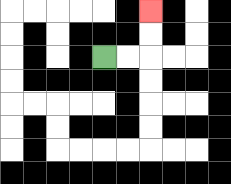{'start': '[4, 2]', 'end': '[6, 0]', 'path_directions': 'R,R,U,U', 'path_coordinates': '[[4, 2], [5, 2], [6, 2], [6, 1], [6, 0]]'}